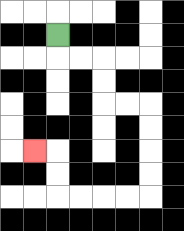{'start': '[2, 1]', 'end': '[1, 6]', 'path_directions': 'D,R,R,D,D,R,R,D,D,D,D,L,L,L,L,U,U,L', 'path_coordinates': '[[2, 1], [2, 2], [3, 2], [4, 2], [4, 3], [4, 4], [5, 4], [6, 4], [6, 5], [6, 6], [6, 7], [6, 8], [5, 8], [4, 8], [3, 8], [2, 8], [2, 7], [2, 6], [1, 6]]'}